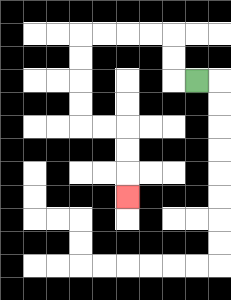{'start': '[8, 3]', 'end': '[5, 8]', 'path_directions': 'L,U,U,L,L,L,L,D,D,D,D,R,R,D,D,D', 'path_coordinates': '[[8, 3], [7, 3], [7, 2], [7, 1], [6, 1], [5, 1], [4, 1], [3, 1], [3, 2], [3, 3], [3, 4], [3, 5], [4, 5], [5, 5], [5, 6], [5, 7], [5, 8]]'}